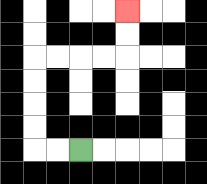{'start': '[3, 6]', 'end': '[5, 0]', 'path_directions': 'L,L,U,U,U,U,R,R,R,R,U,U', 'path_coordinates': '[[3, 6], [2, 6], [1, 6], [1, 5], [1, 4], [1, 3], [1, 2], [2, 2], [3, 2], [4, 2], [5, 2], [5, 1], [5, 0]]'}